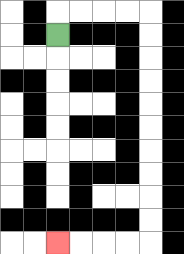{'start': '[2, 1]', 'end': '[2, 10]', 'path_directions': 'U,R,R,R,R,D,D,D,D,D,D,D,D,D,D,L,L,L,L', 'path_coordinates': '[[2, 1], [2, 0], [3, 0], [4, 0], [5, 0], [6, 0], [6, 1], [6, 2], [6, 3], [6, 4], [6, 5], [6, 6], [6, 7], [6, 8], [6, 9], [6, 10], [5, 10], [4, 10], [3, 10], [2, 10]]'}